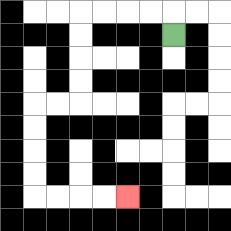{'start': '[7, 1]', 'end': '[5, 8]', 'path_directions': 'U,L,L,L,L,D,D,D,D,L,L,D,D,D,D,R,R,R,R', 'path_coordinates': '[[7, 1], [7, 0], [6, 0], [5, 0], [4, 0], [3, 0], [3, 1], [3, 2], [3, 3], [3, 4], [2, 4], [1, 4], [1, 5], [1, 6], [1, 7], [1, 8], [2, 8], [3, 8], [4, 8], [5, 8]]'}